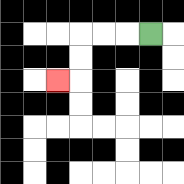{'start': '[6, 1]', 'end': '[2, 3]', 'path_directions': 'L,L,L,D,D,L', 'path_coordinates': '[[6, 1], [5, 1], [4, 1], [3, 1], [3, 2], [3, 3], [2, 3]]'}